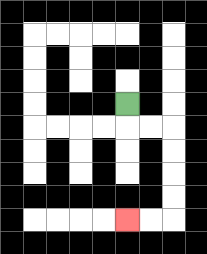{'start': '[5, 4]', 'end': '[5, 9]', 'path_directions': 'D,R,R,D,D,D,D,L,L', 'path_coordinates': '[[5, 4], [5, 5], [6, 5], [7, 5], [7, 6], [7, 7], [7, 8], [7, 9], [6, 9], [5, 9]]'}